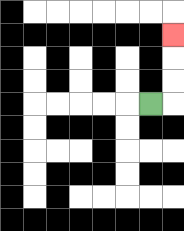{'start': '[6, 4]', 'end': '[7, 1]', 'path_directions': 'R,U,U,U', 'path_coordinates': '[[6, 4], [7, 4], [7, 3], [7, 2], [7, 1]]'}